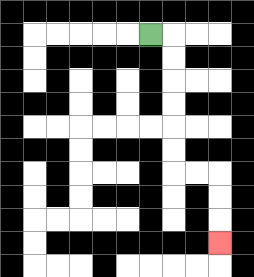{'start': '[6, 1]', 'end': '[9, 10]', 'path_directions': 'R,D,D,D,D,D,D,R,R,D,D,D', 'path_coordinates': '[[6, 1], [7, 1], [7, 2], [7, 3], [7, 4], [7, 5], [7, 6], [7, 7], [8, 7], [9, 7], [9, 8], [9, 9], [9, 10]]'}